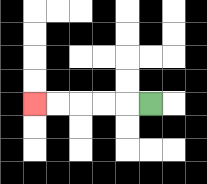{'start': '[6, 4]', 'end': '[1, 4]', 'path_directions': 'L,L,L,L,L', 'path_coordinates': '[[6, 4], [5, 4], [4, 4], [3, 4], [2, 4], [1, 4]]'}